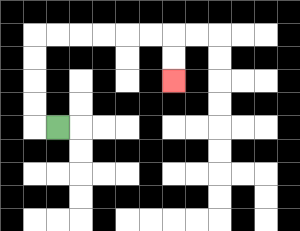{'start': '[2, 5]', 'end': '[7, 3]', 'path_directions': 'L,U,U,U,U,R,R,R,R,R,R,D,D', 'path_coordinates': '[[2, 5], [1, 5], [1, 4], [1, 3], [1, 2], [1, 1], [2, 1], [3, 1], [4, 1], [5, 1], [6, 1], [7, 1], [7, 2], [7, 3]]'}